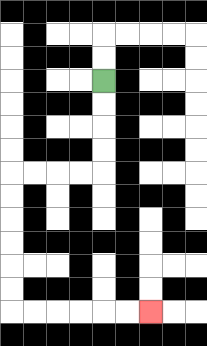{'start': '[4, 3]', 'end': '[6, 13]', 'path_directions': 'D,D,D,D,L,L,L,L,D,D,D,D,D,D,R,R,R,R,R,R', 'path_coordinates': '[[4, 3], [4, 4], [4, 5], [4, 6], [4, 7], [3, 7], [2, 7], [1, 7], [0, 7], [0, 8], [0, 9], [0, 10], [0, 11], [0, 12], [0, 13], [1, 13], [2, 13], [3, 13], [4, 13], [5, 13], [6, 13]]'}